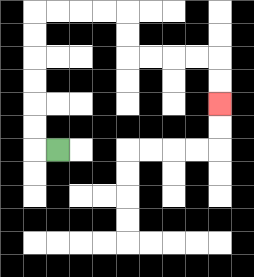{'start': '[2, 6]', 'end': '[9, 4]', 'path_directions': 'L,U,U,U,U,U,U,R,R,R,R,D,D,R,R,R,R,D,D', 'path_coordinates': '[[2, 6], [1, 6], [1, 5], [1, 4], [1, 3], [1, 2], [1, 1], [1, 0], [2, 0], [3, 0], [4, 0], [5, 0], [5, 1], [5, 2], [6, 2], [7, 2], [8, 2], [9, 2], [9, 3], [9, 4]]'}